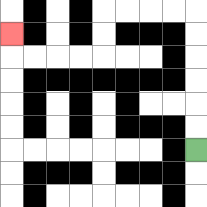{'start': '[8, 6]', 'end': '[0, 1]', 'path_directions': 'U,U,U,U,U,U,L,L,L,L,D,D,L,L,L,L,U', 'path_coordinates': '[[8, 6], [8, 5], [8, 4], [8, 3], [8, 2], [8, 1], [8, 0], [7, 0], [6, 0], [5, 0], [4, 0], [4, 1], [4, 2], [3, 2], [2, 2], [1, 2], [0, 2], [0, 1]]'}